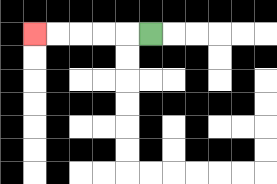{'start': '[6, 1]', 'end': '[1, 1]', 'path_directions': 'L,L,L,L,L', 'path_coordinates': '[[6, 1], [5, 1], [4, 1], [3, 1], [2, 1], [1, 1]]'}